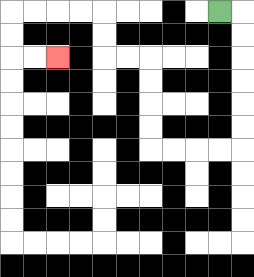{'start': '[9, 0]', 'end': '[2, 2]', 'path_directions': 'R,D,D,D,D,D,D,L,L,L,L,U,U,U,U,L,L,U,U,L,L,L,L,D,D,R,R', 'path_coordinates': '[[9, 0], [10, 0], [10, 1], [10, 2], [10, 3], [10, 4], [10, 5], [10, 6], [9, 6], [8, 6], [7, 6], [6, 6], [6, 5], [6, 4], [6, 3], [6, 2], [5, 2], [4, 2], [4, 1], [4, 0], [3, 0], [2, 0], [1, 0], [0, 0], [0, 1], [0, 2], [1, 2], [2, 2]]'}